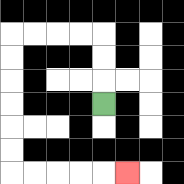{'start': '[4, 4]', 'end': '[5, 7]', 'path_directions': 'U,U,U,L,L,L,L,D,D,D,D,D,D,R,R,R,R,R', 'path_coordinates': '[[4, 4], [4, 3], [4, 2], [4, 1], [3, 1], [2, 1], [1, 1], [0, 1], [0, 2], [0, 3], [0, 4], [0, 5], [0, 6], [0, 7], [1, 7], [2, 7], [3, 7], [4, 7], [5, 7]]'}